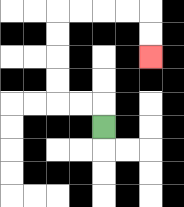{'start': '[4, 5]', 'end': '[6, 2]', 'path_directions': 'U,L,L,U,U,U,U,R,R,R,R,D,D', 'path_coordinates': '[[4, 5], [4, 4], [3, 4], [2, 4], [2, 3], [2, 2], [2, 1], [2, 0], [3, 0], [4, 0], [5, 0], [6, 0], [6, 1], [6, 2]]'}